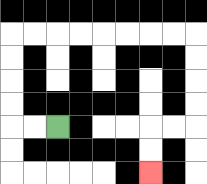{'start': '[2, 5]', 'end': '[6, 7]', 'path_directions': 'L,L,U,U,U,U,R,R,R,R,R,R,R,R,D,D,D,D,L,L,D,D', 'path_coordinates': '[[2, 5], [1, 5], [0, 5], [0, 4], [0, 3], [0, 2], [0, 1], [1, 1], [2, 1], [3, 1], [4, 1], [5, 1], [6, 1], [7, 1], [8, 1], [8, 2], [8, 3], [8, 4], [8, 5], [7, 5], [6, 5], [6, 6], [6, 7]]'}